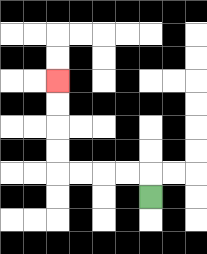{'start': '[6, 8]', 'end': '[2, 3]', 'path_directions': 'U,L,L,L,L,U,U,U,U', 'path_coordinates': '[[6, 8], [6, 7], [5, 7], [4, 7], [3, 7], [2, 7], [2, 6], [2, 5], [2, 4], [2, 3]]'}